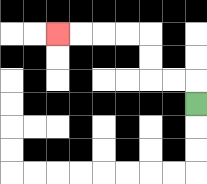{'start': '[8, 4]', 'end': '[2, 1]', 'path_directions': 'U,L,L,U,U,L,L,L,L', 'path_coordinates': '[[8, 4], [8, 3], [7, 3], [6, 3], [6, 2], [6, 1], [5, 1], [4, 1], [3, 1], [2, 1]]'}